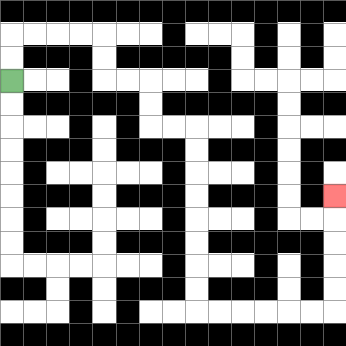{'start': '[0, 3]', 'end': '[14, 8]', 'path_directions': 'U,U,R,R,R,R,D,D,R,R,D,D,R,R,D,D,D,D,D,D,D,D,R,R,R,R,R,R,U,U,U,U,U', 'path_coordinates': '[[0, 3], [0, 2], [0, 1], [1, 1], [2, 1], [3, 1], [4, 1], [4, 2], [4, 3], [5, 3], [6, 3], [6, 4], [6, 5], [7, 5], [8, 5], [8, 6], [8, 7], [8, 8], [8, 9], [8, 10], [8, 11], [8, 12], [8, 13], [9, 13], [10, 13], [11, 13], [12, 13], [13, 13], [14, 13], [14, 12], [14, 11], [14, 10], [14, 9], [14, 8]]'}